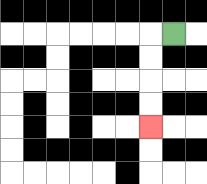{'start': '[7, 1]', 'end': '[6, 5]', 'path_directions': 'L,D,D,D,D', 'path_coordinates': '[[7, 1], [6, 1], [6, 2], [6, 3], [6, 4], [6, 5]]'}